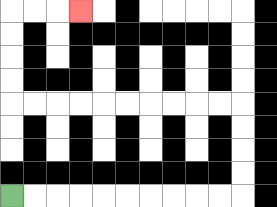{'start': '[0, 8]', 'end': '[3, 0]', 'path_directions': 'R,R,R,R,R,R,R,R,R,R,U,U,U,U,L,L,L,L,L,L,L,L,L,L,U,U,U,U,R,R,R', 'path_coordinates': '[[0, 8], [1, 8], [2, 8], [3, 8], [4, 8], [5, 8], [6, 8], [7, 8], [8, 8], [9, 8], [10, 8], [10, 7], [10, 6], [10, 5], [10, 4], [9, 4], [8, 4], [7, 4], [6, 4], [5, 4], [4, 4], [3, 4], [2, 4], [1, 4], [0, 4], [0, 3], [0, 2], [0, 1], [0, 0], [1, 0], [2, 0], [3, 0]]'}